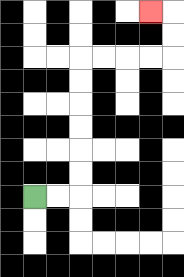{'start': '[1, 8]', 'end': '[6, 0]', 'path_directions': 'R,R,U,U,U,U,U,U,R,R,R,R,U,U,L', 'path_coordinates': '[[1, 8], [2, 8], [3, 8], [3, 7], [3, 6], [3, 5], [3, 4], [3, 3], [3, 2], [4, 2], [5, 2], [6, 2], [7, 2], [7, 1], [7, 0], [6, 0]]'}